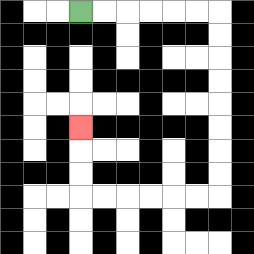{'start': '[3, 0]', 'end': '[3, 5]', 'path_directions': 'R,R,R,R,R,R,D,D,D,D,D,D,D,D,L,L,L,L,L,L,U,U,U', 'path_coordinates': '[[3, 0], [4, 0], [5, 0], [6, 0], [7, 0], [8, 0], [9, 0], [9, 1], [9, 2], [9, 3], [9, 4], [9, 5], [9, 6], [9, 7], [9, 8], [8, 8], [7, 8], [6, 8], [5, 8], [4, 8], [3, 8], [3, 7], [3, 6], [3, 5]]'}